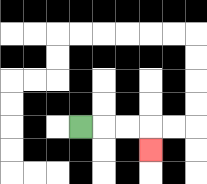{'start': '[3, 5]', 'end': '[6, 6]', 'path_directions': 'R,R,R,D', 'path_coordinates': '[[3, 5], [4, 5], [5, 5], [6, 5], [6, 6]]'}